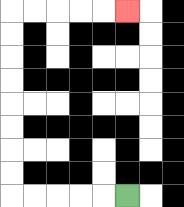{'start': '[5, 8]', 'end': '[5, 0]', 'path_directions': 'L,L,L,L,L,U,U,U,U,U,U,U,U,R,R,R,R,R', 'path_coordinates': '[[5, 8], [4, 8], [3, 8], [2, 8], [1, 8], [0, 8], [0, 7], [0, 6], [0, 5], [0, 4], [0, 3], [0, 2], [0, 1], [0, 0], [1, 0], [2, 0], [3, 0], [4, 0], [5, 0]]'}